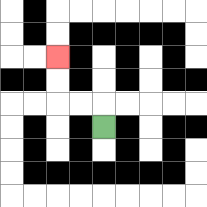{'start': '[4, 5]', 'end': '[2, 2]', 'path_directions': 'U,L,L,U,U', 'path_coordinates': '[[4, 5], [4, 4], [3, 4], [2, 4], [2, 3], [2, 2]]'}